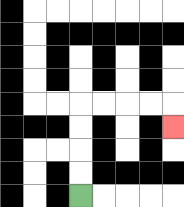{'start': '[3, 8]', 'end': '[7, 5]', 'path_directions': 'U,U,U,U,R,R,R,R,D', 'path_coordinates': '[[3, 8], [3, 7], [3, 6], [3, 5], [3, 4], [4, 4], [5, 4], [6, 4], [7, 4], [7, 5]]'}